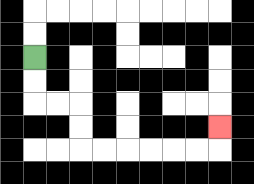{'start': '[1, 2]', 'end': '[9, 5]', 'path_directions': 'D,D,R,R,D,D,R,R,R,R,R,R,U', 'path_coordinates': '[[1, 2], [1, 3], [1, 4], [2, 4], [3, 4], [3, 5], [3, 6], [4, 6], [5, 6], [6, 6], [7, 6], [8, 6], [9, 6], [9, 5]]'}